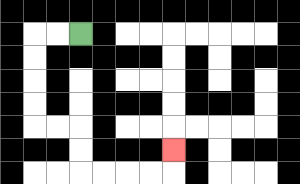{'start': '[3, 1]', 'end': '[7, 6]', 'path_directions': 'L,L,D,D,D,D,R,R,D,D,R,R,R,R,U', 'path_coordinates': '[[3, 1], [2, 1], [1, 1], [1, 2], [1, 3], [1, 4], [1, 5], [2, 5], [3, 5], [3, 6], [3, 7], [4, 7], [5, 7], [6, 7], [7, 7], [7, 6]]'}